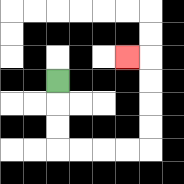{'start': '[2, 3]', 'end': '[5, 2]', 'path_directions': 'D,D,D,R,R,R,R,U,U,U,U,L', 'path_coordinates': '[[2, 3], [2, 4], [2, 5], [2, 6], [3, 6], [4, 6], [5, 6], [6, 6], [6, 5], [6, 4], [6, 3], [6, 2], [5, 2]]'}